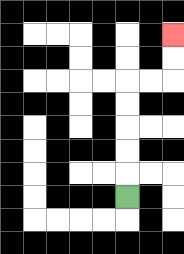{'start': '[5, 8]', 'end': '[7, 1]', 'path_directions': 'U,U,U,U,U,R,R,U,U', 'path_coordinates': '[[5, 8], [5, 7], [5, 6], [5, 5], [5, 4], [5, 3], [6, 3], [7, 3], [7, 2], [7, 1]]'}